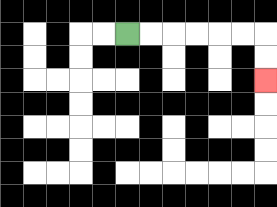{'start': '[5, 1]', 'end': '[11, 3]', 'path_directions': 'R,R,R,R,R,R,D,D', 'path_coordinates': '[[5, 1], [6, 1], [7, 1], [8, 1], [9, 1], [10, 1], [11, 1], [11, 2], [11, 3]]'}